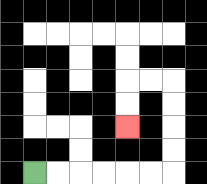{'start': '[1, 7]', 'end': '[5, 5]', 'path_directions': 'R,R,R,R,R,R,U,U,U,U,L,L,D,D', 'path_coordinates': '[[1, 7], [2, 7], [3, 7], [4, 7], [5, 7], [6, 7], [7, 7], [7, 6], [7, 5], [7, 4], [7, 3], [6, 3], [5, 3], [5, 4], [5, 5]]'}